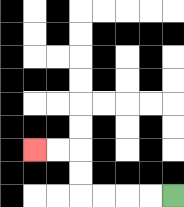{'start': '[7, 8]', 'end': '[1, 6]', 'path_directions': 'L,L,L,L,U,U,L,L', 'path_coordinates': '[[7, 8], [6, 8], [5, 8], [4, 8], [3, 8], [3, 7], [3, 6], [2, 6], [1, 6]]'}